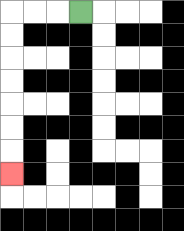{'start': '[3, 0]', 'end': '[0, 7]', 'path_directions': 'L,L,L,D,D,D,D,D,D,D', 'path_coordinates': '[[3, 0], [2, 0], [1, 0], [0, 0], [0, 1], [0, 2], [0, 3], [0, 4], [0, 5], [0, 6], [0, 7]]'}